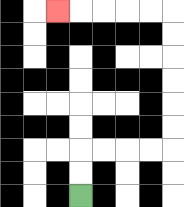{'start': '[3, 8]', 'end': '[2, 0]', 'path_directions': 'U,U,R,R,R,R,U,U,U,U,U,U,L,L,L,L,L', 'path_coordinates': '[[3, 8], [3, 7], [3, 6], [4, 6], [5, 6], [6, 6], [7, 6], [7, 5], [7, 4], [7, 3], [7, 2], [7, 1], [7, 0], [6, 0], [5, 0], [4, 0], [3, 0], [2, 0]]'}